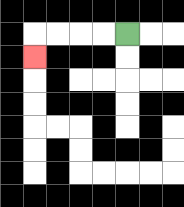{'start': '[5, 1]', 'end': '[1, 2]', 'path_directions': 'L,L,L,L,D', 'path_coordinates': '[[5, 1], [4, 1], [3, 1], [2, 1], [1, 1], [1, 2]]'}